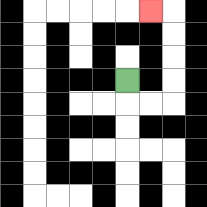{'start': '[5, 3]', 'end': '[6, 0]', 'path_directions': 'D,R,R,U,U,U,U,L', 'path_coordinates': '[[5, 3], [5, 4], [6, 4], [7, 4], [7, 3], [7, 2], [7, 1], [7, 0], [6, 0]]'}